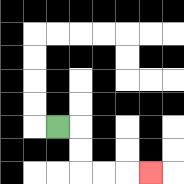{'start': '[2, 5]', 'end': '[6, 7]', 'path_directions': 'R,D,D,R,R,R', 'path_coordinates': '[[2, 5], [3, 5], [3, 6], [3, 7], [4, 7], [5, 7], [6, 7]]'}